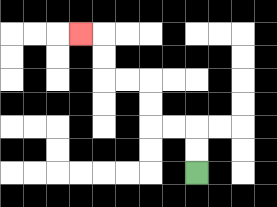{'start': '[8, 7]', 'end': '[3, 1]', 'path_directions': 'U,U,L,L,U,U,L,L,U,U,L', 'path_coordinates': '[[8, 7], [8, 6], [8, 5], [7, 5], [6, 5], [6, 4], [6, 3], [5, 3], [4, 3], [4, 2], [4, 1], [3, 1]]'}